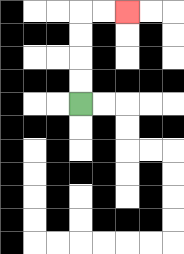{'start': '[3, 4]', 'end': '[5, 0]', 'path_directions': 'U,U,U,U,R,R', 'path_coordinates': '[[3, 4], [3, 3], [3, 2], [3, 1], [3, 0], [4, 0], [5, 0]]'}